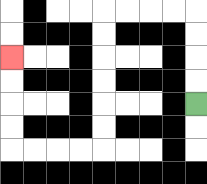{'start': '[8, 4]', 'end': '[0, 2]', 'path_directions': 'U,U,U,U,L,L,L,L,D,D,D,D,D,D,L,L,L,L,U,U,U,U', 'path_coordinates': '[[8, 4], [8, 3], [8, 2], [8, 1], [8, 0], [7, 0], [6, 0], [5, 0], [4, 0], [4, 1], [4, 2], [4, 3], [4, 4], [4, 5], [4, 6], [3, 6], [2, 6], [1, 6], [0, 6], [0, 5], [0, 4], [0, 3], [0, 2]]'}